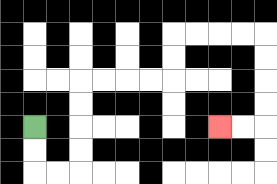{'start': '[1, 5]', 'end': '[9, 5]', 'path_directions': 'D,D,R,R,U,U,U,U,R,R,R,R,U,U,R,R,R,R,D,D,D,D,L,L', 'path_coordinates': '[[1, 5], [1, 6], [1, 7], [2, 7], [3, 7], [3, 6], [3, 5], [3, 4], [3, 3], [4, 3], [5, 3], [6, 3], [7, 3], [7, 2], [7, 1], [8, 1], [9, 1], [10, 1], [11, 1], [11, 2], [11, 3], [11, 4], [11, 5], [10, 5], [9, 5]]'}